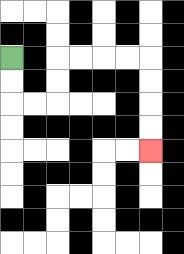{'start': '[0, 2]', 'end': '[6, 6]', 'path_directions': 'D,D,R,R,U,U,R,R,R,R,D,D,D,D', 'path_coordinates': '[[0, 2], [0, 3], [0, 4], [1, 4], [2, 4], [2, 3], [2, 2], [3, 2], [4, 2], [5, 2], [6, 2], [6, 3], [6, 4], [6, 5], [6, 6]]'}